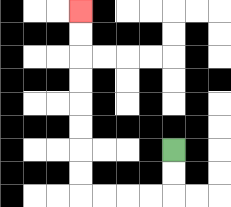{'start': '[7, 6]', 'end': '[3, 0]', 'path_directions': 'D,D,L,L,L,L,U,U,U,U,U,U,U,U', 'path_coordinates': '[[7, 6], [7, 7], [7, 8], [6, 8], [5, 8], [4, 8], [3, 8], [3, 7], [3, 6], [3, 5], [3, 4], [3, 3], [3, 2], [3, 1], [3, 0]]'}